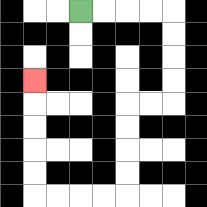{'start': '[3, 0]', 'end': '[1, 3]', 'path_directions': 'R,R,R,R,D,D,D,D,L,L,D,D,D,D,L,L,L,L,U,U,U,U,U', 'path_coordinates': '[[3, 0], [4, 0], [5, 0], [6, 0], [7, 0], [7, 1], [7, 2], [7, 3], [7, 4], [6, 4], [5, 4], [5, 5], [5, 6], [5, 7], [5, 8], [4, 8], [3, 8], [2, 8], [1, 8], [1, 7], [1, 6], [1, 5], [1, 4], [1, 3]]'}